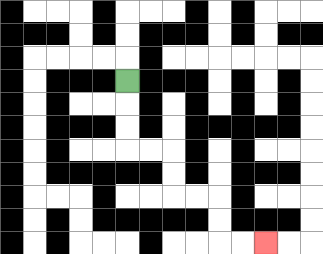{'start': '[5, 3]', 'end': '[11, 10]', 'path_directions': 'D,D,D,R,R,D,D,R,R,D,D,R,R', 'path_coordinates': '[[5, 3], [5, 4], [5, 5], [5, 6], [6, 6], [7, 6], [7, 7], [7, 8], [8, 8], [9, 8], [9, 9], [9, 10], [10, 10], [11, 10]]'}